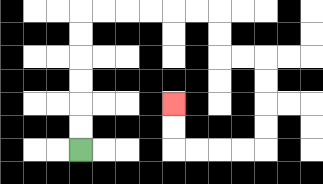{'start': '[3, 6]', 'end': '[7, 4]', 'path_directions': 'U,U,U,U,U,U,R,R,R,R,R,R,D,D,R,R,D,D,D,D,L,L,L,L,U,U', 'path_coordinates': '[[3, 6], [3, 5], [3, 4], [3, 3], [3, 2], [3, 1], [3, 0], [4, 0], [5, 0], [6, 0], [7, 0], [8, 0], [9, 0], [9, 1], [9, 2], [10, 2], [11, 2], [11, 3], [11, 4], [11, 5], [11, 6], [10, 6], [9, 6], [8, 6], [7, 6], [7, 5], [7, 4]]'}